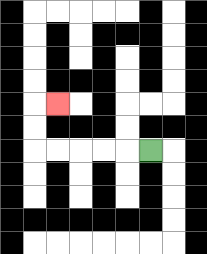{'start': '[6, 6]', 'end': '[2, 4]', 'path_directions': 'L,L,L,L,L,U,U,R', 'path_coordinates': '[[6, 6], [5, 6], [4, 6], [3, 6], [2, 6], [1, 6], [1, 5], [1, 4], [2, 4]]'}